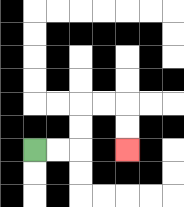{'start': '[1, 6]', 'end': '[5, 6]', 'path_directions': 'R,R,U,U,R,R,D,D', 'path_coordinates': '[[1, 6], [2, 6], [3, 6], [3, 5], [3, 4], [4, 4], [5, 4], [5, 5], [5, 6]]'}